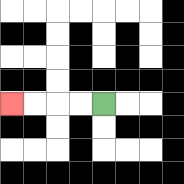{'start': '[4, 4]', 'end': '[0, 4]', 'path_directions': 'L,L,L,L', 'path_coordinates': '[[4, 4], [3, 4], [2, 4], [1, 4], [0, 4]]'}